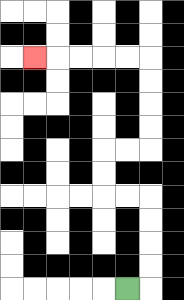{'start': '[5, 12]', 'end': '[1, 2]', 'path_directions': 'R,U,U,U,U,L,L,U,U,R,R,U,U,U,U,L,L,L,L,L', 'path_coordinates': '[[5, 12], [6, 12], [6, 11], [6, 10], [6, 9], [6, 8], [5, 8], [4, 8], [4, 7], [4, 6], [5, 6], [6, 6], [6, 5], [6, 4], [6, 3], [6, 2], [5, 2], [4, 2], [3, 2], [2, 2], [1, 2]]'}